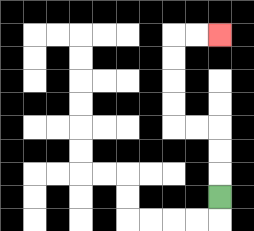{'start': '[9, 8]', 'end': '[9, 1]', 'path_directions': 'U,U,U,L,L,U,U,U,U,R,R', 'path_coordinates': '[[9, 8], [9, 7], [9, 6], [9, 5], [8, 5], [7, 5], [7, 4], [7, 3], [7, 2], [7, 1], [8, 1], [9, 1]]'}